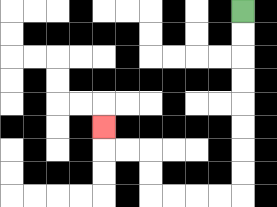{'start': '[10, 0]', 'end': '[4, 5]', 'path_directions': 'D,D,D,D,D,D,D,D,L,L,L,L,U,U,L,L,U', 'path_coordinates': '[[10, 0], [10, 1], [10, 2], [10, 3], [10, 4], [10, 5], [10, 6], [10, 7], [10, 8], [9, 8], [8, 8], [7, 8], [6, 8], [6, 7], [6, 6], [5, 6], [4, 6], [4, 5]]'}